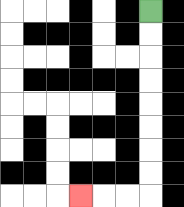{'start': '[6, 0]', 'end': '[3, 8]', 'path_directions': 'D,D,D,D,D,D,D,D,L,L,L', 'path_coordinates': '[[6, 0], [6, 1], [6, 2], [6, 3], [6, 4], [6, 5], [6, 6], [6, 7], [6, 8], [5, 8], [4, 8], [3, 8]]'}